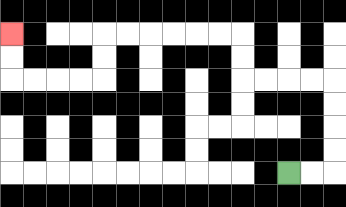{'start': '[12, 7]', 'end': '[0, 1]', 'path_directions': 'R,R,U,U,U,U,L,L,L,L,U,U,L,L,L,L,L,L,D,D,L,L,L,L,U,U', 'path_coordinates': '[[12, 7], [13, 7], [14, 7], [14, 6], [14, 5], [14, 4], [14, 3], [13, 3], [12, 3], [11, 3], [10, 3], [10, 2], [10, 1], [9, 1], [8, 1], [7, 1], [6, 1], [5, 1], [4, 1], [4, 2], [4, 3], [3, 3], [2, 3], [1, 3], [0, 3], [0, 2], [0, 1]]'}